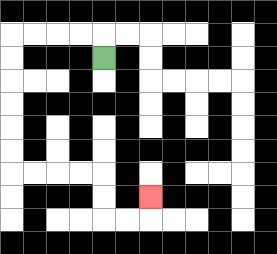{'start': '[4, 2]', 'end': '[6, 8]', 'path_directions': 'U,L,L,L,L,D,D,D,D,D,D,R,R,R,R,D,D,R,R,U', 'path_coordinates': '[[4, 2], [4, 1], [3, 1], [2, 1], [1, 1], [0, 1], [0, 2], [0, 3], [0, 4], [0, 5], [0, 6], [0, 7], [1, 7], [2, 7], [3, 7], [4, 7], [4, 8], [4, 9], [5, 9], [6, 9], [6, 8]]'}